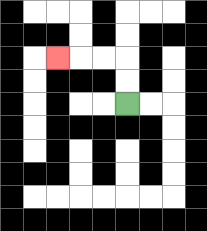{'start': '[5, 4]', 'end': '[2, 2]', 'path_directions': 'U,U,L,L,L', 'path_coordinates': '[[5, 4], [5, 3], [5, 2], [4, 2], [3, 2], [2, 2]]'}